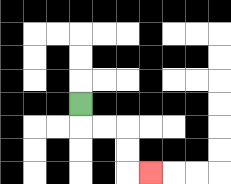{'start': '[3, 4]', 'end': '[6, 7]', 'path_directions': 'D,R,R,D,D,R', 'path_coordinates': '[[3, 4], [3, 5], [4, 5], [5, 5], [5, 6], [5, 7], [6, 7]]'}